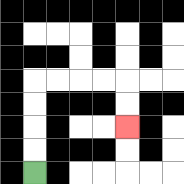{'start': '[1, 7]', 'end': '[5, 5]', 'path_directions': 'U,U,U,U,R,R,R,R,D,D', 'path_coordinates': '[[1, 7], [1, 6], [1, 5], [1, 4], [1, 3], [2, 3], [3, 3], [4, 3], [5, 3], [5, 4], [5, 5]]'}